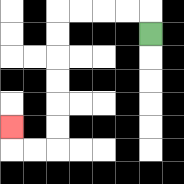{'start': '[6, 1]', 'end': '[0, 5]', 'path_directions': 'U,L,L,L,L,D,D,D,D,D,D,L,L,U', 'path_coordinates': '[[6, 1], [6, 0], [5, 0], [4, 0], [3, 0], [2, 0], [2, 1], [2, 2], [2, 3], [2, 4], [2, 5], [2, 6], [1, 6], [0, 6], [0, 5]]'}